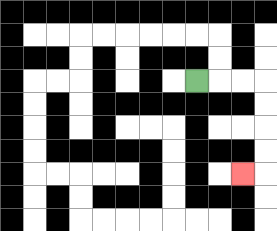{'start': '[8, 3]', 'end': '[10, 7]', 'path_directions': 'R,R,R,D,D,D,D,L', 'path_coordinates': '[[8, 3], [9, 3], [10, 3], [11, 3], [11, 4], [11, 5], [11, 6], [11, 7], [10, 7]]'}